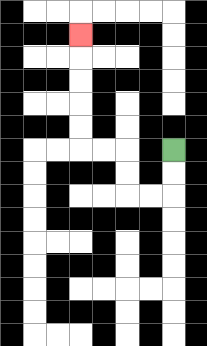{'start': '[7, 6]', 'end': '[3, 1]', 'path_directions': 'D,D,L,L,U,U,L,L,U,U,U,U,U', 'path_coordinates': '[[7, 6], [7, 7], [7, 8], [6, 8], [5, 8], [5, 7], [5, 6], [4, 6], [3, 6], [3, 5], [3, 4], [3, 3], [3, 2], [3, 1]]'}